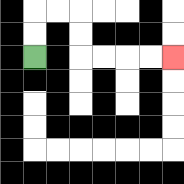{'start': '[1, 2]', 'end': '[7, 2]', 'path_directions': 'U,U,R,R,D,D,R,R,R,R', 'path_coordinates': '[[1, 2], [1, 1], [1, 0], [2, 0], [3, 0], [3, 1], [3, 2], [4, 2], [5, 2], [6, 2], [7, 2]]'}